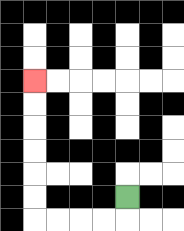{'start': '[5, 8]', 'end': '[1, 3]', 'path_directions': 'D,L,L,L,L,U,U,U,U,U,U', 'path_coordinates': '[[5, 8], [5, 9], [4, 9], [3, 9], [2, 9], [1, 9], [1, 8], [1, 7], [1, 6], [1, 5], [1, 4], [1, 3]]'}